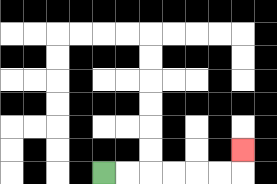{'start': '[4, 7]', 'end': '[10, 6]', 'path_directions': 'R,R,R,R,R,R,U', 'path_coordinates': '[[4, 7], [5, 7], [6, 7], [7, 7], [8, 7], [9, 7], [10, 7], [10, 6]]'}